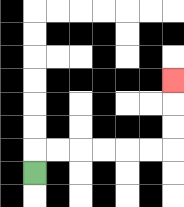{'start': '[1, 7]', 'end': '[7, 3]', 'path_directions': 'U,R,R,R,R,R,R,U,U,U', 'path_coordinates': '[[1, 7], [1, 6], [2, 6], [3, 6], [4, 6], [5, 6], [6, 6], [7, 6], [7, 5], [7, 4], [7, 3]]'}